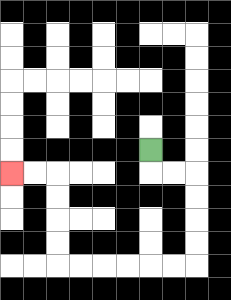{'start': '[6, 6]', 'end': '[0, 7]', 'path_directions': 'D,R,R,D,D,D,D,L,L,L,L,L,L,U,U,U,U,L,L', 'path_coordinates': '[[6, 6], [6, 7], [7, 7], [8, 7], [8, 8], [8, 9], [8, 10], [8, 11], [7, 11], [6, 11], [5, 11], [4, 11], [3, 11], [2, 11], [2, 10], [2, 9], [2, 8], [2, 7], [1, 7], [0, 7]]'}